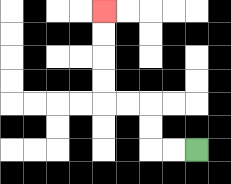{'start': '[8, 6]', 'end': '[4, 0]', 'path_directions': 'L,L,U,U,L,L,U,U,U,U', 'path_coordinates': '[[8, 6], [7, 6], [6, 6], [6, 5], [6, 4], [5, 4], [4, 4], [4, 3], [4, 2], [4, 1], [4, 0]]'}